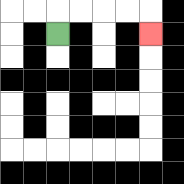{'start': '[2, 1]', 'end': '[6, 1]', 'path_directions': 'U,R,R,R,R,D', 'path_coordinates': '[[2, 1], [2, 0], [3, 0], [4, 0], [5, 0], [6, 0], [6, 1]]'}